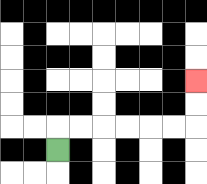{'start': '[2, 6]', 'end': '[8, 3]', 'path_directions': 'U,R,R,R,R,R,R,U,U', 'path_coordinates': '[[2, 6], [2, 5], [3, 5], [4, 5], [5, 5], [6, 5], [7, 5], [8, 5], [8, 4], [8, 3]]'}